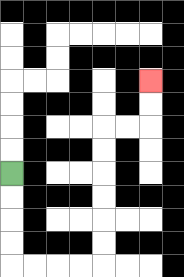{'start': '[0, 7]', 'end': '[6, 3]', 'path_directions': 'D,D,D,D,R,R,R,R,U,U,U,U,U,U,R,R,U,U', 'path_coordinates': '[[0, 7], [0, 8], [0, 9], [0, 10], [0, 11], [1, 11], [2, 11], [3, 11], [4, 11], [4, 10], [4, 9], [4, 8], [4, 7], [4, 6], [4, 5], [5, 5], [6, 5], [6, 4], [6, 3]]'}